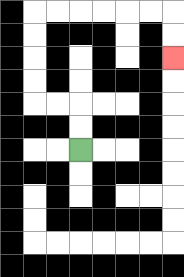{'start': '[3, 6]', 'end': '[7, 2]', 'path_directions': 'U,U,L,L,U,U,U,U,R,R,R,R,R,R,D,D', 'path_coordinates': '[[3, 6], [3, 5], [3, 4], [2, 4], [1, 4], [1, 3], [1, 2], [1, 1], [1, 0], [2, 0], [3, 0], [4, 0], [5, 0], [6, 0], [7, 0], [7, 1], [7, 2]]'}